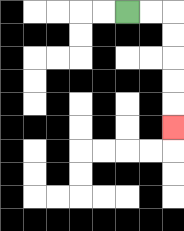{'start': '[5, 0]', 'end': '[7, 5]', 'path_directions': 'R,R,D,D,D,D,D', 'path_coordinates': '[[5, 0], [6, 0], [7, 0], [7, 1], [7, 2], [7, 3], [7, 4], [7, 5]]'}